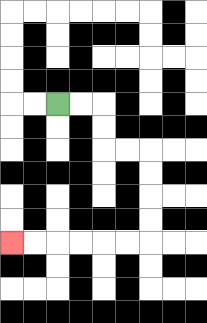{'start': '[2, 4]', 'end': '[0, 10]', 'path_directions': 'R,R,D,D,R,R,D,D,D,D,L,L,L,L,L,L', 'path_coordinates': '[[2, 4], [3, 4], [4, 4], [4, 5], [4, 6], [5, 6], [6, 6], [6, 7], [6, 8], [6, 9], [6, 10], [5, 10], [4, 10], [3, 10], [2, 10], [1, 10], [0, 10]]'}